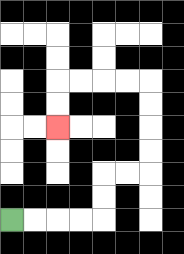{'start': '[0, 9]', 'end': '[2, 5]', 'path_directions': 'R,R,R,R,U,U,R,R,U,U,U,U,L,L,L,L,D,D', 'path_coordinates': '[[0, 9], [1, 9], [2, 9], [3, 9], [4, 9], [4, 8], [4, 7], [5, 7], [6, 7], [6, 6], [6, 5], [6, 4], [6, 3], [5, 3], [4, 3], [3, 3], [2, 3], [2, 4], [2, 5]]'}